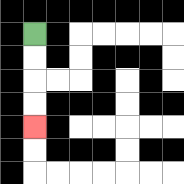{'start': '[1, 1]', 'end': '[1, 5]', 'path_directions': 'D,D,D,D', 'path_coordinates': '[[1, 1], [1, 2], [1, 3], [1, 4], [1, 5]]'}